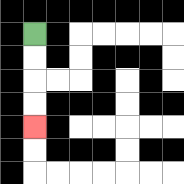{'start': '[1, 1]', 'end': '[1, 5]', 'path_directions': 'D,D,D,D', 'path_coordinates': '[[1, 1], [1, 2], [1, 3], [1, 4], [1, 5]]'}